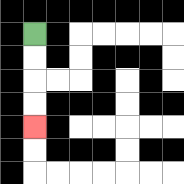{'start': '[1, 1]', 'end': '[1, 5]', 'path_directions': 'D,D,D,D', 'path_coordinates': '[[1, 1], [1, 2], [1, 3], [1, 4], [1, 5]]'}